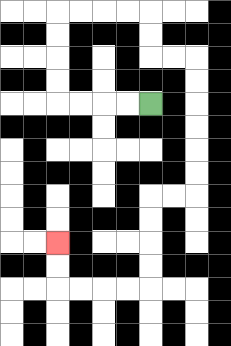{'start': '[6, 4]', 'end': '[2, 10]', 'path_directions': 'L,L,L,L,U,U,U,U,R,R,R,R,D,D,R,R,D,D,D,D,D,D,L,L,D,D,D,D,L,L,L,L,U,U', 'path_coordinates': '[[6, 4], [5, 4], [4, 4], [3, 4], [2, 4], [2, 3], [2, 2], [2, 1], [2, 0], [3, 0], [4, 0], [5, 0], [6, 0], [6, 1], [6, 2], [7, 2], [8, 2], [8, 3], [8, 4], [8, 5], [8, 6], [8, 7], [8, 8], [7, 8], [6, 8], [6, 9], [6, 10], [6, 11], [6, 12], [5, 12], [4, 12], [3, 12], [2, 12], [2, 11], [2, 10]]'}